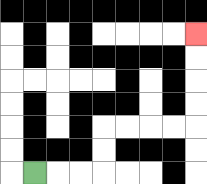{'start': '[1, 7]', 'end': '[8, 1]', 'path_directions': 'R,R,R,U,U,R,R,R,R,U,U,U,U', 'path_coordinates': '[[1, 7], [2, 7], [3, 7], [4, 7], [4, 6], [4, 5], [5, 5], [6, 5], [7, 5], [8, 5], [8, 4], [8, 3], [8, 2], [8, 1]]'}